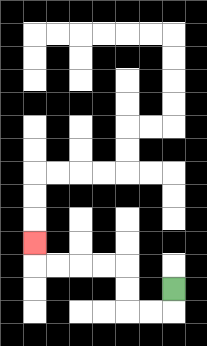{'start': '[7, 12]', 'end': '[1, 10]', 'path_directions': 'D,L,L,U,U,L,L,L,L,U', 'path_coordinates': '[[7, 12], [7, 13], [6, 13], [5, 13], [5, 12], [5, 11], [4, 11], [3, 11], [2, 11], [1, 11], [1, 10]]'}